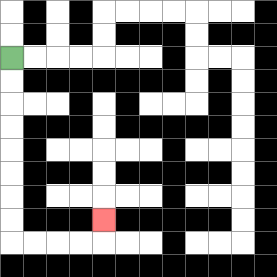{'start': '[0, 2]', 'end': '[4, 9]', 'path_directions': 'D,D,D,D,D,D,D,D,R,R,R,R,U', 'path_coordinates': '[[0, 2], [0, 3], [0, 4], [0, 5], [0, 6], [0, 7], [0, 8], [0, 9], [0, 10], [1, 10], [2, 10], [3, 10], [4, 10], [4, 9]]'}